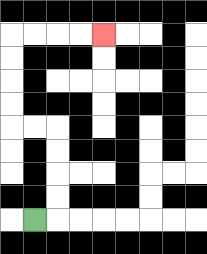{'start': '[1, 9]', 'end': '[4, 1]', 'path_directions': 'R,U,U,U,U,L,L,U,U,U,U,R,R,R,R', 'path_coordinates': '[[1, 9], [2, 9], [2, 8], [2, 7], [2, 6], [2, 5], [1, 5], [0, 5], [0, 4], [0, 3], [0, 2], [0, 1], [1, 1], [2, 1], [3, 1], [4, 1]]'}